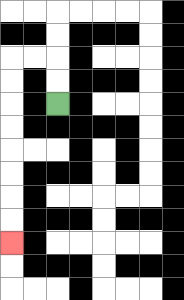{'start': '[2, 4]', 'end': '[0, 10]', 'path_directions': 'U,U,L,L,D,D,D,D,D,D,D,D', 'path_coordinates': '[[2, 4], [2, 3], [2, 2], [1, 2], [0, 2], [0, 3], [0, 4], [0, 5], [0, 6], [0, 7], [0, 8], [0, 9], [0, 10]]'}